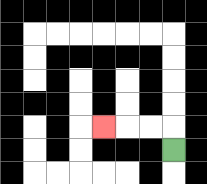{'start': '[7, 6]', 'end': '[4, 5]', 'path_directions': 'U,L,L,L', 'path_coordinates': '[[7, 6], [7, 5], [6, 5], [5, 5], [4, 5]]'}